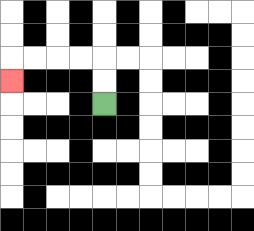{'start': '[4, 4]', 'end': '[0, 3]', 'path_directions': 'U,U,L,L,L,L,D', 'path_coordinates': '[[4, 4], [4, 3], [4, 2], [3, 2], [2, 2], [1, 2], [0, 2], [0, 3]]'}